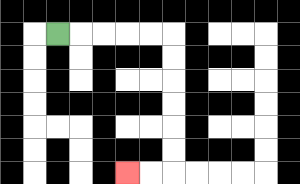{'start': '[2, 1]', 'end': '[5, 7]', 'path_directions': 'R,R,R,R,R,D,D,D,D,D,D,L,L', 'path_coordinates': '[[2, 1], [3, 1], [4, 1], [5, 1], [6, 1], [7, 1], [7, 2], [7, 3], [7, 4], [7, 5], [7, 6], [7, 7], [6, 7], [5, 7]]'}